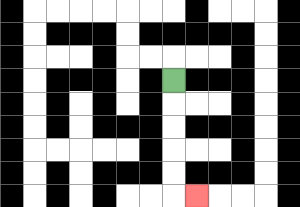{'start': '[7, 3]', 'end': '[8, 8]', 'path_directions': 'D,D,D,D,D,R', 'path_coordinates': '[[7, 3], [7, 4], [7, 5], [7, 6], [7, 7], [7, 8], [8, 8]]'}